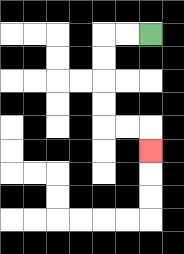{'start': '[6, 1]', 'end': '[6, 6]', 'path_directions': 'L,L,D,D,D,D,R,R,D', 'path_coordinates': '[[6, 1], [5, 1], [4, 1], [4, 2], [4, 3], [4, 4], [4, 5], [5, 5], [6, 5], [6, 6]]'}